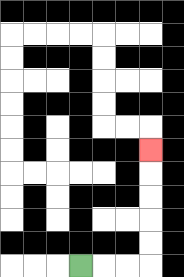{'start': '[3, 11]', 'end': '[6, 6]', 'path_directions': 'R,R,R,U,U,U,U,U', 'path_coordinates': '[[3, 11], [4, 11], [5, 11], [6, 11], [6, 10], [6, 9], [6, 8], [6, 7], [6, 6]]'}